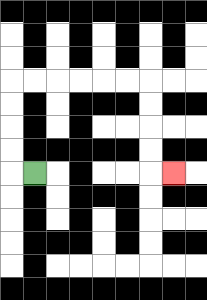{'start': '[1, 7]', 'end': '[7, 7]', 'path_directions': 'L,U,U,U,U,R,R,R,R,R,R,D,D,D,D,R', 'path_coordinates': '[[1, 7], [0, 7], [0, 6], [0, 5], [0, 4], [0, 3], [1, 3], [2, 3], [3, 3], [4, 3], [5, 3], [6, 3], [6, 4], [6, 5], [6, 6], [6, 7], [7, 7]]'}